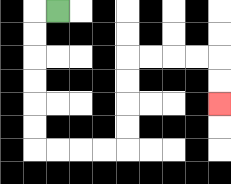{'start': '[2, 0]', 'end': '[9, 4]', 'path_directions': 'L,D,D,D,D,D,D,R,R,R,R,U,U,U,U,R,R,R,R,D,D', 'path_coordinates': '[[2, 0], [1, 0], [1, 1], [1, 2], [1, 3], [1, 4], [1, 5], [1, 6], [2, 6], [3, 6], [4, 6], [5, 6], [5, 5], [5, 4], [5, 3], [5, 2], [6, 2], [7, 2], [8, 2], [9, 2], [9, 3], [9, 4]]'}